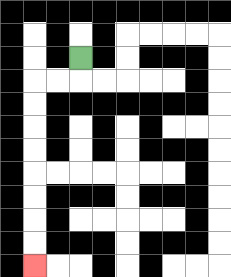{'start': '[3, 2]', 'end': '[1, 11]', 'path_directions': 'D,L,L,D,D,D,D,D,D,D,D', 'path_coordinates': '[[3, 2], [3, 3], [2, 3], [1, 3], [1, 4], [1, 5], [1, 6], [1, 7], [1, 8], [1, 9], [1, 10], [1, 11]]'}